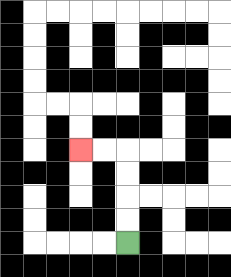{'start': '[5, 10]', 'end': '[3, 6]', 'path_directions': 'U,U,U,U,L,L', 'path_coordinates': '[[5, 10], [5, 9], [5, 8], [5, 7], [5, 6], [4, 6], [3, 6]]'}